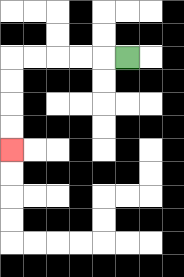{'start': '[5, 2]', 'end': '[0, 6]', 'path_directions': 'L,L,L,L,L,D,D,D,D', 'path_coordinates': '[[5, 2], [4, 2], [3, 2], [2, 2], [1, 2], [0, 2], [0, 3], [0, 4], [0, 5], [0, 6]]'}